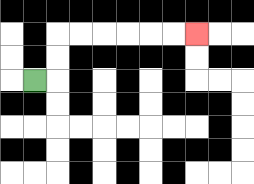{'start': '[1, 3]', 'end': '[8, 1]', 'path_directions': 'R,U,U,R,R,R,R,R,R', 'path_coordinates': '[[1, 3], [2, 3], [2, 2], [2, 1], [3, 1], [4, 1], [5, 1], [6, 1], [7, 1], [8, 1]]'}